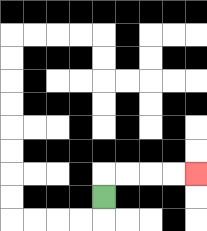{'start': '[4, 8]', 'end': '[8, 7]', 'path_directions': 'U,R,R,R,R', 'path_coordinates': '[[4, 8], [4, 7], [5, 7], [6, 7], [7, 7], [8, 7]]'}